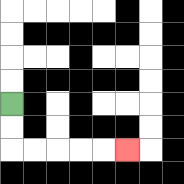{'start': '[0, 4]', 'end': '[5, 6]', 'path_directions': 'D,D,R,R,R,R,R', 'path_coordinates': '[[0, 4], [0, 5], [0, 6], [1, 6], [2, 6], [3, 6], [4, 6], [5, 6]]'}